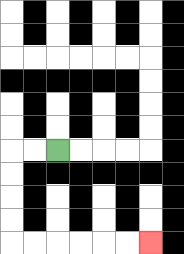{'start': '[2, 6]', 'end': '[6, 10]', 'path_directions': 'L,L,D,D,D,D,R,R,R,R,R,R', 'path_coordinates': '[[2, 6], [1, 6], [0, 6], [0, 7], [0, 8], [0, 9], [0, 10], [1, 10], [2, 10], [3, 10], [4, 10], [5, 10], [6, 10]]'}